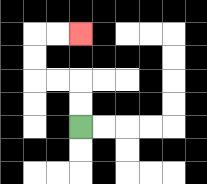{'start': '[3, 5]', 'end': '[3, 1]', 'path_directions': 'U,U,L,L,U,U,R,R', 'path_coordinates': '[[3, 5], [3, 4], [3, 3], [2, 3], [1, 3], [1, 2], [1, 1], [2, 1], [3, 1]]'}